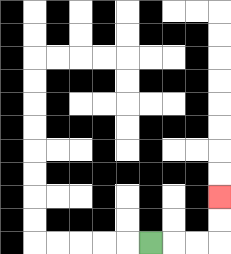{'start': '[6, 10]', 'end': '[9, 8]', 'path_directions': 'R,R,R,U,U', 'path_coordinates': '[[6, 10], [7, 10], [8, 10], [9, 10], [9, 9], [9, 8]]'}